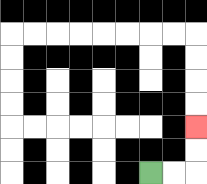{'start': '[6, 7]', 'end': '[8, 5]', 'path_directions': 'R,R,U,U', 'path_coordinates': '[[6, 7], [7, 7], [8, 7], [8, 6], [8, 5]]'}